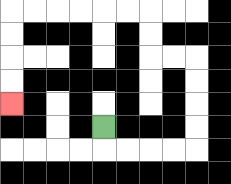{'start': '[4, 5]', 'end': '[0, 4]', 'path_directions': 'D,R,R,R,R,U,U,U,U,L,L,U,U,L,L,L,L,L,L,D,D,D,D', 'path_coordinates': '[[4, 5], [4, 6], [5, 6], [6, 6], [7, 6], [8, 6], [8, 5], [8, 4], [8, 3], [8, 2], [7, 2], [6, 2], [6, 1], [6, 0], [5, 0], [4, 0], [3, 0], [2, 0], [1, 0], [0, 0], [0, 1], [0, 2], [0, 3], [0, 4]]'}